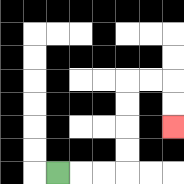{'start': '[2, 7]', 'end': '[7, 5]', 'path_directions': 'R,R,R,U,U,U,U,R,R,D,D', 'path_coordinates': '[[2, 7], [3, 7], [4, 7], [5, 7], [5, 6], [5, 5], [5, 4], [5, 3], [6, 3], [7, 3], [7, 4], [7, 5]]'}